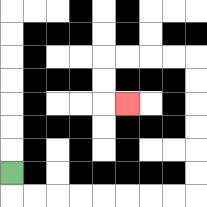{'start': '[0, 7]', 'end': '[5, 4]', 'path_directions': 'D,R,R,R,R,R,R,R,R,U,U,U,U,U,U,L,L,L,L,D,D,R', 'path_coordinates': '[[0, 7], [0, 8], [1, 8], [2, 8], [3, 8], [4, 8], [5, 8], [6, 8], [7, 8], [8, 8], [8, 7], [8, 6], [8, 5], [8, 4], [8, 3], [8, 2], [7, 2], [6, 2], [5, 2], [4, 2], [4, 3], [4, 4], [5, 4]]'}